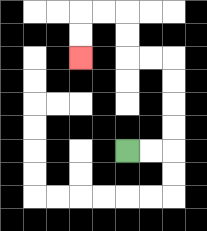{'start': '[5, 6]', 'end': '[3, 2]', 'path_directions': 'R,R,U,U,U,U,L,L,U,U,L,L,D,D', 'path_coordinates': '[[5, 6], [6, 6], [7, 6], [7, 5], [7, 4], [7, 3], [7, 2], [6, 2], [5, 2], [5, 1], [5, 0], [4, 0], [3, 0], [3, 1], [3, 2]]'}